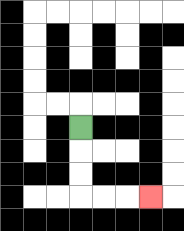{'start': '[3, 5]', 'end': '[6, 8]', 'path_directions': 'D,D,D,R,R,R', 'path_coordinates': '[[3, 5], [3, 6], [3, 7], [3, 8], [4, 8], [5, 8], [6, 8]]'}